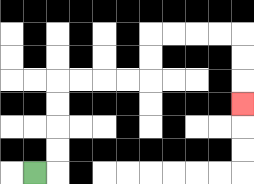{'start': '[1, 7]', 'end': '[10, 4]', 'path_directions': 'R,U,U,U,U,R,R,R,R,U,U,R,R,R,R,D,D,D', 'path_coordinates': '[[1, 7], [2, 7], [2, 6], [2, 5], [2, 4], [2, 3], [3, 3], [4, 3], [5, 3], [6, 3], [6, 2], [6, 1], [7, 1], [8, 1], [9, 1], [10, 1], [10, 2], [10, 3], [10, 4]]'}